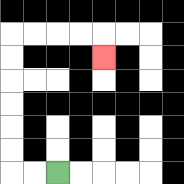{'start': '[2, 7]', 'end': '[4, 2]', 'path_directions': 'L,L,U,U,U,U,U,U,R,R,R,R,D', 'path_coordinates': '[[2, 7], [1, 7], [0, 7], [0, 6], [0, 5], [0, 4], [0, 3], [0, 2], [0, 1], [1, 1], [2, 1], [3, 1], [4, 1], [4, 2]]'}